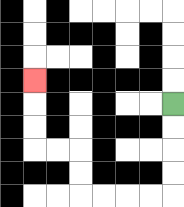{'start': '[7, 4]', 'end': '[1, 3]', 'path_directions': 'D,D,D,D,L,L,L,L,U,U,L,L,U,U,U', 'path_coordinates': '[[7, 4], [7, 5], [7, 6], [7, 7], [7, 8], [6, 8], [5, 8], [4, 8], [3, 8], [3, 7], [3, 6], [2, 6], [1, 6], [1, 5], [1, 4], [1, 3]]'}